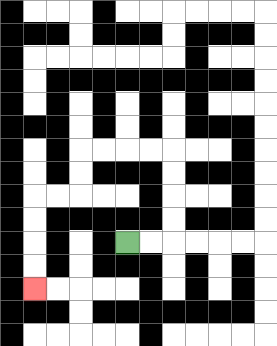{'start': '[5, 10]', 'end': '[1, 12]', 'path_directions': 'R,R,U,U,U,U,L,L,L,L,D,D,L,L,D,D,D,D', 'path_coordinates': '[[5, 10], [6, 10], [7, 10], [7, 9], [7, 8], [7, 7], [7, 6], [6, 6], [5, 6], [4, 6], [3, 6], [3, 7], [3, 8], [2, 8], [1, 8], [1, 9], [1, 10], [1, 11], [1, 12]]'}